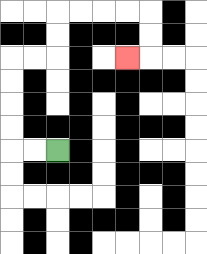{'start': '[2, 6]', 'end': '[5, 2]', 'path_directions': 'L,L,U,U,U,U,R,R,U,U,R,R,R,R,D,D,L', 'path_coordinates': '[[2, 6], [1, 6], [0, 6], [0, 5], [0, 4], [0, 3], [0, 2], [1, 2], [2, 2], [2, 1], [2, 0], [3, 0], [4, 0], [5, 0], [6, 0], [6, 1], [6, 2], [5, 2]]'}